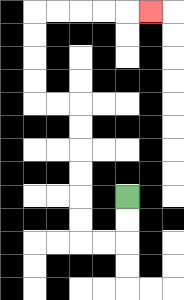{'start': '[5, 8]', 'end': '[6, 0]', 'path_directions': 'D,D,L,L,U,U,U,U,U,U,L,L,U,U,U,U,R,R,R,R,R', 'path_coordinates': '[[5, 8], [5, 9], [5, 10], [4, 10], [3, 10], [3, 9], [3, 8], [3, 7], [3, 6], [3, 5], [3, 4], [2, 4], [1, 4], [1, 3], [1, 2], [1, 1], [1, 0], [2, 0], [3, 0], [4, 0], [5, 0], [6, 0]]'}